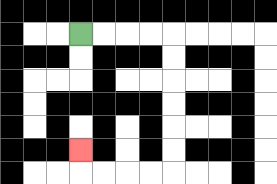{'start': '[3, 1]', 'end': '[3, 6]', 'path_directions': 'R,R,R,R,D,D,D,D,D,D,L,L,L,L,U', 'path_coordinates': '[[3, 1], [4, 1], [5, 1], [6, 1], [7, 1], [7, 2], [7, 3], [7, 4], [7, 5], [7, 6], [7, 7], [6, 7], [5, 7], [4, 7], [3, 7], [3, 6]]'}